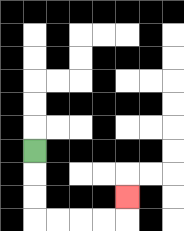{'start': '[1, 6]', 'end': '[5, 8]', 'path_directions': 'D,D,D,R,R,R,R,U', 'path_coordinates': '[[1, 6], [1, 7], [1, 8], [1, 9], [2, 9], [3, 9], [4, 9], [5, 9], [5, 8]]'}